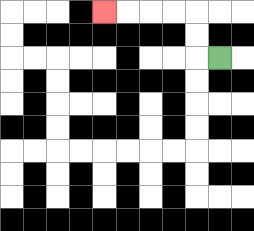{'start': '[9, 2]', 'end': '[4, 0]', 'path_directions': 'L,U,U,L,L,L,L', 'path_coordinates': '[[9, 2], [8, 2], [8, 1], [8, 0], [7, 0], [6, 0], [5, 0], [4, 0]]'}